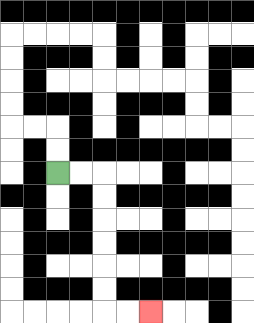{'start': '[2, 7]', 'end': '[6, 13]', 'path_directions': 'R,R,D,D,D,D,D,D,R,R', 'path_coordinates': '[[2, 7], [3, 7], [4, 7], [4, 8], [4, 9], [4, 10], [4, 11], [4, 12], [4, 13], [5, 13], [6, 13]]'}